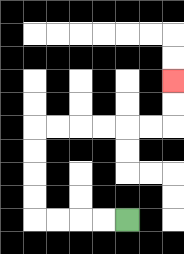{'start': '[5, 9]', 'end': '[7, 3]', 'path_directions': 'L,L,L,L,U,U,U,U,R,R,R,R,R,R,U,U', 'path_coordinates': '[[5, 9], [4, 9], [3, 9], [2, 9], [1, 9], [1, 8], [1, 7], [1, 6], [1, 5], [2, 5], [3, 5], [4, 5], [5, 5], [6, 5], [7, 5], [7, 4], [7, 3]]'}